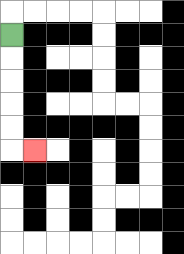{'start': '[0, 1]', 'end': '[1, 6]', 'path_directions': 'D,D,D,D,D,R', 'path_coordinates': '[[0, 1], [0, 2], [0, 3], [0, 4], [0, 5], [0, 6], [1, 6]]'}